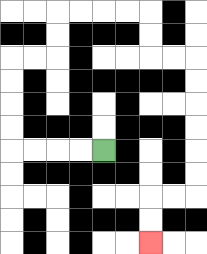{'start': '[4, 6]', 'end': '[6, 10]', 'path_directions': 'L,L,L,L,U,U,U,U,R,R,U,U,R,R,R,R,D,D,R,R,D,D,D,D,D,D,L,L,D,D', 'path_coordinates': '[[4, 6], [3, 6], [2, 6], [1, 6], [0, 6], [0, 5], [0, 4], [0, 3], [0, 2], [1, 2], [2, 2], [2, 1], [2, 0], [3, 0], [4, 0], [5, 0], [6, 0], [6, 1], [6, 2], [7, 2], [8, 2], [8, 3], [8, 4], [8, 5], [8, 6], [8, 7], [8, 8], [7, 8], [6, 8], [6, 9], [6, 10]]'}